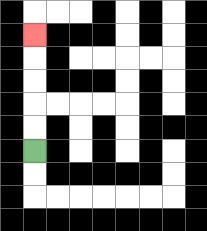{'start': '[1, 6]', 'end': '[1, 1]', 'path_directions': 'U,U,U,U,U', 'path_coordinates': '[[1, 6], [1, 5], [1, 4], [1, 3], [1, 2], [1, 1]]'}